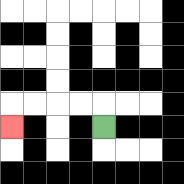{'start': '[4, 5]', 'end': '[0, 5]', 'path_directions': 'U,L,L,L,L,D', 'path_coordinates': '[[4, 5], [4, 4], [3, 4], [2, 4], [1, 4], [0, 4], [0, 5]]'}